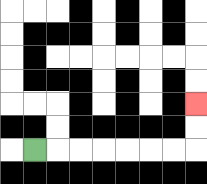{'start': '[1, 6]', 'end': '[8, 4]', 'path_directions': 'R,R,R,R,R,R,R,U,U', 'path_coordinates': '[[1, 6], [2, 6], [3, 6], [4, 6], [5, 6], [6, 6], [7, 6], [8, 6], [8, 5], [8, 4]]'}